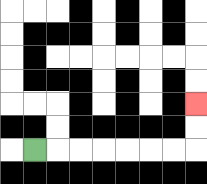{'start': '[1, 6]', 'end': '[8, 4]', 'path_directions': 'R,R,R,R,R,R,R,U,U', 'path_coordinates': '[[1, 6], [2, 6], [3, 6], [4, 6], [5, 6], [6, 6], [7, 6], [8, 6], [8, 5], [8, 4]]'}